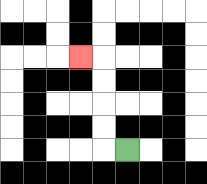{'start': '[5, 6]', 'end': '[3, 2]', 'path_directions': 'L,U,U,U,U,L', 'path_coordinates': '[[5, 6], [4, 6], [4, 5], [4, 4], [4, 3], [4, 2], [3, 2]]'}